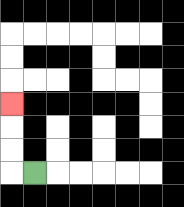{'start': '[1, 7]', 'end': '[0, 4]', 'path_directions': 'L,U,U,U', 'path_coordinates': '[[1, 7], [0, 7], [0, 6], [0, 5], [0, 4]]'}